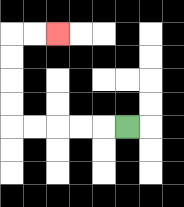{'start': '[5, 5]', 'end': '[2, 1]', 'path_directions': 'L,L,L,L,L,U,U,U,U,R,R', 'path_coordinates': '[[5, 5], [4, 5], [3, 5], [2, 5], [1, 5], [0, 5], [0, 4], [0, 3], [0, 2], [0, 1], [1, 1], [2, 1]]'}